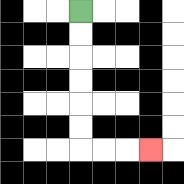{'start': '[3, 0]', 'end': '[6, 6]', 'path_directions': 'D,D,D,D,D,D,R,R,R', 'path_coordinates': '[[3, 0], [3, 1], [3, 2], [3, 3], [3, 4], [3, 5], [3, 6], [4, 6], [5, 6], [6, 6]]'}